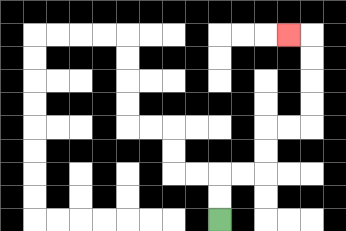{'start': '[9, 9]', 'end': '[12, 1]', 'path_directions': 'U,U,R,R,U,U,R,R,U,U,U,U,L', 'path_coordinates': '[[9, 9], [9, 8], [9, 7], [10, 7], [11, 7], [11, 6], [11, 5], [12, 5], [13, 5], [13, 4], [13, 3], [13, 2], [13, 1], [12, 1]]'}